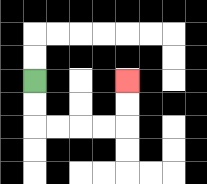{'start': '[1, 3]', 'end': '[5, 3]', 'path_directions': 'D,D,R,R,R,R,U,U', 'path_coordinates': '[[1, 3], [1, 4], [1, 5], [2, 5], [3, 5], [4, 5], [5, 5], [5, 4], [5, 3]]'}